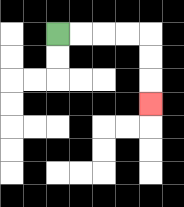{'start': '[2, 1]', 'end': '[6, 4]', 'path_directions': 'R,R,R,R,D,D,D', 'path_coordinates': '[[2, 1], [3, 1], [4, 1], [5, 1], [6, 1], [6, 2], [6, 3], [6, 4]]'}